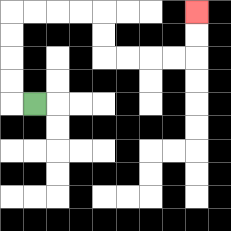{'start': '[1, 4]', 'end': '[8, 0]', 'path_directions': 'L,U,U,U,U,R,R,R,R,D,D,R,R,R,R,U,U', 'path_coordinates': '[[1, 4], [0, 4], [0, 3], [0, 2], [0, 1], [0, 0], [1, 0], [2, 0], [3, 0], [4, 0], [4, 1], [4, 2], [5, 2], [6, 2], [7, 2], [8, 2], [8, 1], [8, 0]]'}